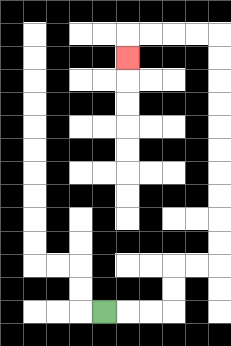{'start': '[4, 13]', 'end': '[5, 2]', 'path_directions': 'R,R,R,U,U,R,R,U,U,U,U,U,U,U,U,U,U,L,L,L,L,D', 'path_coordinates': '[[4, 13], [5, 13], [6, 13], [7, 13], [7, 12], [7, 11], [8, 11], [9, 11], [9, 10], [9, 9], [9, 8], [9, 7], [9, 6], [9, 5], [9, 4], [9, 3], [9, 2], [9, 1], [8, 1], [7, 1], [6, 1], [5, 1], [5, 2]]'}